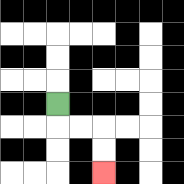{'start': '[2, 4]', 'end': '[4, 7]', 'path_directions': 'D,R,R,D,D', 'path_coordinates': '[[2, 4], [2, 5], [3, 5], [4, 5], [4, 6], [4, 7]]'}